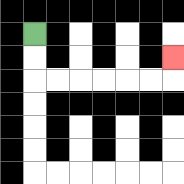{'start': '[1, 1]', 'end': '[7, 2]', 'path_directions': 'D,D,R,R,R,R,R,R,U', 'path_coordinates': '[[1, 1], [1, 2], [1, 3], [2, 3], [3, 3], [4, 3], [5, 3], [6, 3], [7, 3], [7, 2]]'}